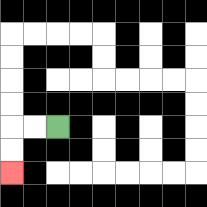{'start': '[2, 5]', 'end': '[0, 7]', 'path_directions': 'L,L,D,D', 'path_coordinates': '[[2, 5], [1, 5], [0, 5], [0, 6], [0, 7]]'}